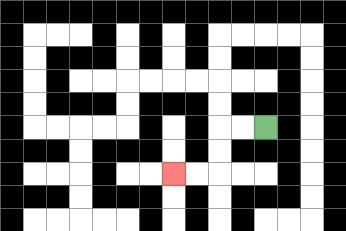{'start': '[11, 5]', 'end': '[7, 7]', 'path_directions': 'L,L,D,D,L,L', 'path_coordinates': '[[11, 5], [10, 5], [9, 5], [9, 6], [9, 7], [8, 7], [7, 7]]'}